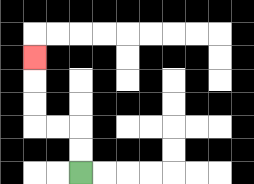{'start': '[3, 7]', 'end': '[1, 2]', 'path_directions': 'U,U,L,L,U,U,U', 'path_coordinates': '[[3, 7], [3, 6], [3, 5], [2, 5], [1, 5], [1, 4], [1, 3], [1, 2]]'}